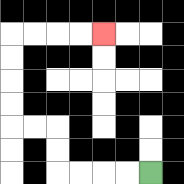{'start': '[6, 7]', 'end': '[4, 1]', 'path_directions': 'L,L,L,L,U,U,L,L,U,U,U,U,R,R,R,R', 'path_coordinates': '[[6, 7], [5, 7], [4, 7], [3, 7], [2, 7], [2, 6], [2, 5], [1, 5], [0, 5], [0, 4], [0, 3], [0, 2], [0, 1], [1, 1], [2, 1], [3, 1], [4, 1]]'}